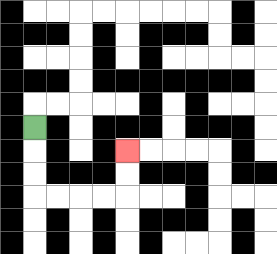{'start': '[1, 5]', 'end': '[5, 6]', 'path_directions': 'D,D,D,R,R,R,R,U,U', 'path_coordinates': '[[1, 5], [1, 6], [1, 7], [1, 8], [2, 8], [3, 8], [4, 8], [5, 8], [5, 7], [5, 6]]'}